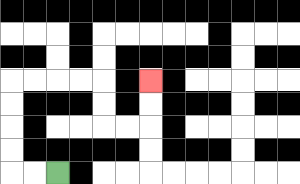{'start': '[2, 7]', 'end': '[6, 3]', 'path_directions': 'L,L,U,U,U,U,R,R,R,R,D,D,R,R,U,U', 'path_coordinates': '[[2, 7], [1, 7], [0, 7], [0, 6], [0, 5], [0, 4], [0, 3], [1, 3], [2, 3], [3, 3], [4, 3], [4, 4], [4, 5], [5, 5], [6, 5], [6, 4], [6, 3]]'}